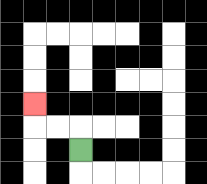{'start': '[3, 6]', 'end': '[1, 4]', 'path_directions': 'U,L,L,U', 'path_coordinates': '[[3, 6], [3, 5], [2, 5], [1, 5], [1, 4]]'}